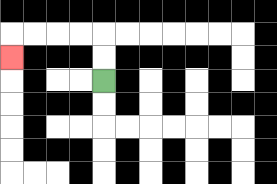{'start': '[4, 3]', 'end': '[0, 2]', 'path_directions': 'U,U,L,L,L,L,D', 'path_coordinates': '[[4, 3], [4, 2], [4, 1], [3, 1], [2, 1], [1, 1], [0, 1], [0, 2]]'}